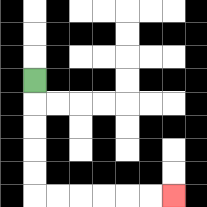{'start': '[1, 3]', 'end': '[7, 8]', 'path_directions': 'D,D,D,D,D,R,R,R,R,R,R', 'path_coordinates': '[[1, 3], [1, 4], [1, 5], [1, 6], [1, 7], [1, 8], [2, 8], [3, 8], [4, 8], [5, 8], [6, 8], [7, 8]]'}